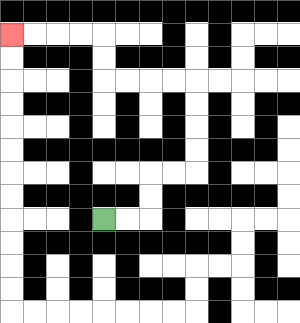{'start': '[4, 9]', 'end': '[0, 1]', 'path_directions': 'R,R,U,U,R,R,U,U,U,U,L,L,L,L,U,U,L,L,L,L', 'path_coordinates': '[[4, 9], [5, 9], [6, 9], [6, 8], [6, 7], [7, 7], [8, 7], [8, 6], [8, 5], [8, 4], [8, 3], [7, 3], [6, 3], [5, 3], [4, 3], [4, 2], [4, 1], [3, 1], [2, 1], [1, 1], [0, 1]]'}